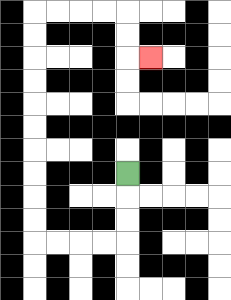{'start': '[5, 7]', 'end': '[6, 2]', 'path_directions': 'D,D,D,L,L,L,L,U,U,U,U,U,U,U,U,U,U,R,R,R,R,D,D,R', 'path_coordinates': '[[5, 7], [5, 8], [5, 9], [5, 10], [4, 10], [3, 10], [2, 10], [1, 10], [1, 9], [1, 8], [1, 7], [1, 6], [1, 5], [1, 4], [1, 3], [1, 2], [1, 1], [1, 0], [2, 0], [3, 0], [4, 0], [5, 0], [5, 1], [5, 2], [6, 2]]'}